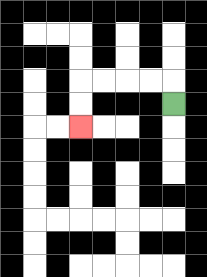{'start': '[7, 4]', 'end': '[3, 5]', 'path_directions': 'U,L,L,L,L,D,D', 'path_coordinates': '[[7, 4], [7, 3], [6, 3], [5, 3], [4, 3], [3, 3], [3, 4], [3, 5]]'}